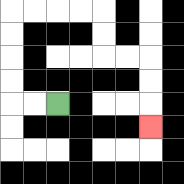{'start': '[2, 4]', 'end': '[6, 5]', 'path_directions': 'L,L,U,U,U,U,R,R,R,R,D,D,R,R,D,D,D', 'path_coordinates': '[[2, 4], [1, 4], [0, 4], [0, 3], [0, 2], [0, 1], [0, 0], [1, 0], [2, 0], [3, 0], [4, 0], [4, 1], [4, 2], [5, 2], [6, 2], [6, 3], [6, 4], [6, 5]]'}